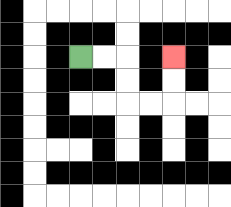{'start': '[3, 2]', 'end': '[7, 2]', 'path_directions': 'R,R,D,D,R,R,U,U', 'path_coordinates': '[[3, 2], [4, 2], [5, 2], [5, 3], [5, 4], [6, 4], [7, 4], [7, 3], [7, 2]]'}